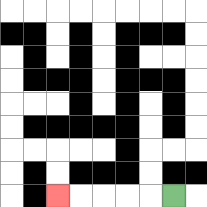{'start': '[7, 8]', 'end': '[2, 8]', 'path_directions': 'L,L,L,L,L', 'path_coordinates': '[[7, 8], [6, 8], [5, 8], [4, 8], [3, 8], [2, 8]]'}